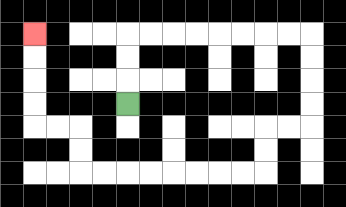{'start': '[5, 4]', 'end': '[1, 1]', 'path_directions': 'U,U,U,R,R,R,R,R,R,R,R,D,D,D,D,L,L,D,D,L,L,L,L,L,L,L,L,U,U,L,L,U,U,U,U', 'path_coordinates': '[[5, 4], [5, 3], [5, 2], [5, 1], [6, 1], [7, 1], [8, 1], [9, 1], [10, 1], [11, 1], [12, 1], [13, 1], [13, 2], [13, 3], [13, 4], [13, 5], [12, 5], [11, 5], [11, 6], [11, 7], [10, 7], [9, 7], [8, 7], [7, 7], [6, 7], [5, 7], [4, 7], [3, 7], [3, 6], [3, 5], [2, 5], [1, 5], [1, 4], [1, 3], [1, 2], [1, 1]]'}